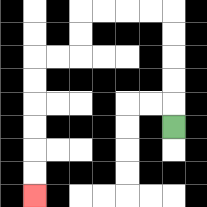{'start': '[7, 5]', 'end': '[1, 8]', 'path_directions': 'U,U,U,U,U,L,L,L,L,D,D,L,L,D,D,D,D,D,D', 'path_coordinates': '[[7, 5], [7, 4], [7, 3], [7, 2], [7, 1], [7, 0], [6, 0], [5, 0], [4, 0], [3, 0], [3, 1], [3, 2], [2, 2], [1, 2], [1, 3], [1, 4], [1, 5], [1, 6], [1, 7], [1, 8]]'}